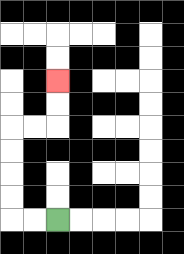{'start': '[2, 9]', 'end': '[2, 3]', 'path_directions': 'L,L,U,U,U,U,R,R,U,U', 'path_coordinates': '[[2, 9], [1, 9], [0, 9], [0, 8], [0, 7], [0, 6], [0, 5], [1, 5], [2, 5], [2, 4], [2, 3]]'}